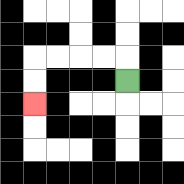{'start': '[5, 3]', 'end': '[1, 4]', 'path_directions': 'U,L,L,L,L,D,D', 'path_coordinates': '[[5, 3], [5, 2], [4, 2], [3, 2], [2, 2], [1, 2], [1, 3], [1, 4]]'}